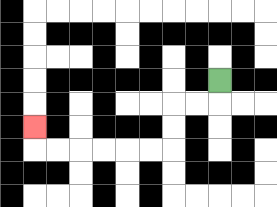{'start': '[9, 3]', 'end': '[1, 5]', 'path_directions': 'D,L,L,D,D,L,L,L,L,L,L,U', 'path_coordinates': '[[9, 3], [9, 4], [8, 4], [7, 4], [7, 5], [7, 6], [6, 6], [5, 6], [4, 6], [3, 6], [2, 6], [1, 6], [1, 5]]'}